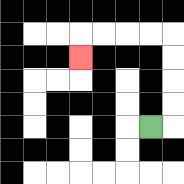{'start': '[6, 5]', 'end': '[3, 2]', 'path_directions': 'R,U,U,U,U,L,L,L,L,D', 'path_coordinates': '[[6, 5], [7, 5], [7, 4], [7, 3], [7, 2], [7, 1], [6, 1], [5, 1], [4, 1], [3, 1], [3, 2]]'}